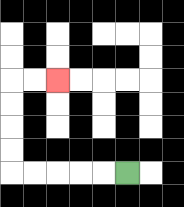{'start': '[5, 7]', 'end': '[2, 3]', 'path_directions': 'L,L,L,L,L,U,U,U,U,R,R', 'path_coordinates': '[[5, 7], [4, 7], [3, 7], [2, 7], [1, 7], [0, 7], [0, 6], [0, 5], [0, 4], [0, 3], [1, 3], [2, 3]]'}